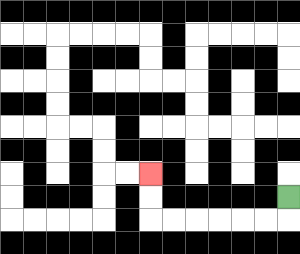{'start': '[12, 8]', 'end': '[6, 7]', 'path_directions': 'D,L,L,L,L,L,L,U,U', 'path_coordinates': '[[12, 8], [12, 9], [11, 9], [10, 9], [9, 9], [8, 9], [7, 9], [6, 9], [6, 8], [6, 7]]'}